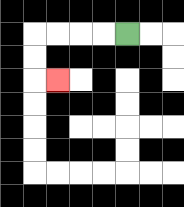{'start': '[5, 1]', 'end': '[2, 3]', 'path_directions': 'L,L,L,L,D,D,R', 'path_coordinates': '[[5, 1], [4, 1], [3, 1], [2, 1], [1, 1], [1, 2], [1, 3], [2, 3]]'}